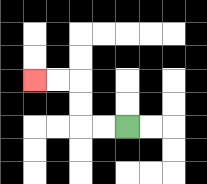{'start': '[5, 5]', 'end': '[1, 3]', 'path_directions': 'L,L,U,U,L,L', 'path_coordinates': '[[5, 5], [4, 5], [3, 5], [3, 4], [3, 3], [2, 3], [1, 3]]'}